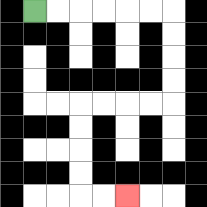{'start': '[1, 0]', 'end': '[5, 8]', 'path_directions': 'R,R,R,R,R,R,D,D,D,D,L,L,L,L,D,D,D,D,R,R', 'path_coordinates': '[[1, 0], [2, 0], [3, 0], [4, 0], [5, 0], [6, 0], [7, 0], [7, 1], [7, 2], [7, 3], [7, 4], [6, 4], [5, 4], [4, 4], [3, 4], [3, 5], [3, 6], [3, 7], [3, 8], [4, 8], [5, 8]]'}